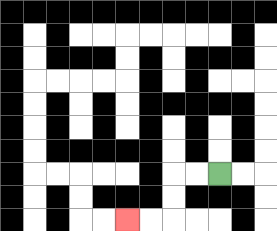{'start': '[9, 7]', 'end': '[5, 9]', 'path_directions': 'L,L,D,D,L,L', 'path_coordinates': '[[9, 7], [8, 7], [7, 7], [7, 8], [7, 9], [6, 9], [5, 9]]'}